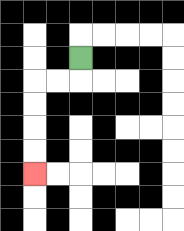{'start': '[3, 2]', 'end': '[1, 7]', 'path_directions': 'D,L,L,D,D,D,D', 'path_coordinates': '[[3, 2], [3, 3], [2, 3], [1, 3], [1, 4], [1, 5], [1, 6], [1, 7]]'}